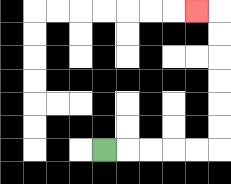{'start': '[4, 6]', 'end': '[8, 0]', 'path_directions': 'R,R,R,R,R,U,U,U,U,U,U,L', 'path_coordinates': '[[4, 6], [5, 6], [6, 6], [7, 6], [8, 6], [9, 6], [9, 5], [9, 4], [9, 3], [9, 2], [9, 1], [9, 0], [8, 0]]'}